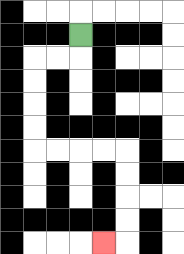{'start': '[3, 1]', 'end': '[4, 10]', 'path_directions': 'D,L,L,D,D,D,D,R,R,R,R,D,D,D,D,L', 'path_coordinates': '[[3, 1], [3, 2], [2, 2], [1, 2], [1, 3], [1, 4], [1, 5], [1, 6], [2, 6], [3, 6], [4, 6], [5, 6], [5, 7], [5, 8], [5, 9], [5, 10], [4, 10]]'}